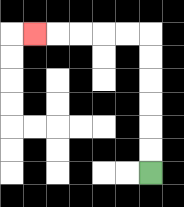{'start': '[6, 7]', 'end': '[1, 1]', 'path_directions': 'U,U,U,U,U,U,L,L,L,L,L', 'path_coordinates': '[[6, 7], [6, 6], [6, 5], [6, 4], [6, 3], [6, 2], [6, 1], [5, 1], [4, 1], [3, 1], [2, 1], [1, 1]]'}